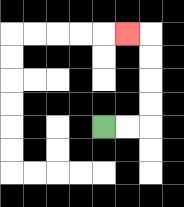{'start': '[4, 5]', 'end': '[5, 1]', 'path_directions': 'R,R,U,U,U,U,L', 'path_coordinates': '[[4, 5], [5, 5], [6, 5], [6, 4], [6, 3], [6, 2], [6, 1], [5, 1]]'}